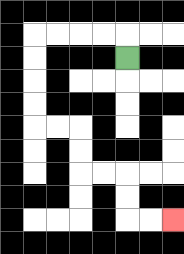{'start': '[5, 2]', 'end': '[7, 9]', 'path_directions': 'U,L,L,L,L,D,D,D,D,R,R,D,D,R,R,D,D,R,R', 'path_coordinates': '[[5, 2], [5, 1], [4, 1], [3, 1], [2, 1], [1, 1], [1, 2], [1, 3], [1, 4], [1, 5], [2, 5], [3, 5], [3, 6], [3, 7], [4, 7], [5, 7], [5, 8], [5, 9], [6, 9], [7, 9]]'}